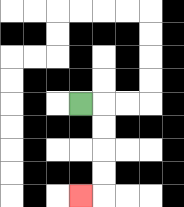{'start': '[3, 4]', 'end': '[3, 8]', 'path_directions': 'R,D,D,D,D,L', 'path_coordinates': '[[3, 4], [4, 4], [4, 5], [4, 6], [4, 7], [4, 8], [3, 8]]'}